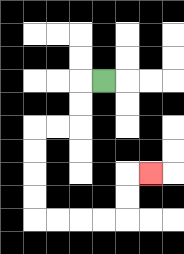{'start': '[4, 3]', 'end': '[6, 7]', 'path_directions': 'L,D,D,L,L,D,D,D,D,R,R,R,R,U,U,R', 'path_coordinates': '[[4, 3], [3, 3], [3, 4], [3, 5], [2, 5], [1, 5], [1, 6], [1, 7], [1, 8], [1, 9], [2, 9], [3, 9], [4, 9], [5, 9], [5, 8], [5, 7], [6, 7]]'}